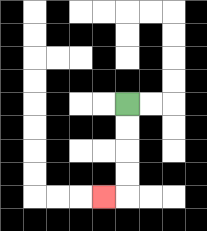{'start': '[5, 4]', 'end': '[4, 8]', 'path_directions': 'D,D,D,D,L', 'path_coordinates': '[[5, 4], [5, 5], [5, 6], [5, 7], [5, 8], [4, 8]]'}